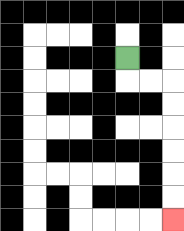{'start': '[5, 2]', 'end': '[7, 9]', 'path_directions': 'D,R,R,D,D,D,D,D,D', 'path_coordinates': '[[5, 2], [5, 3], [6, 3], [7, 3], [7, 4], [7, 5], [7, 6], [7, 7], [7, 8], [7, 9]]'}